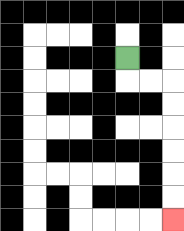{'start': '[5, 2]', 'end': '[7, 9]', 'path_directions': 'D,R,R,D,D,D,D,D,D', 'path_coordinates': '[[5, 2], [5, 3], [6, 3], [7, 3], [7, 4], [7, 5], [7, 6], [7, 7], [7, 8], [7, 9]]'}